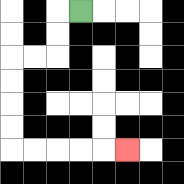{'start': '[3, 0]', 'end': '[5, 6]', 'path_directions': 'L,D,D,L,L,D,D,D,D,R,R,R,R,R', 'path_coordinates': '[[3, 0], [2, 0], [2, 1], [2, 2], [1, 2], [0, 2], [0, 3], [0, 4], [0, 5], [0, 6], [1, 6], [2, 6], [3, 6], [4, 6], [5, 6]]'}